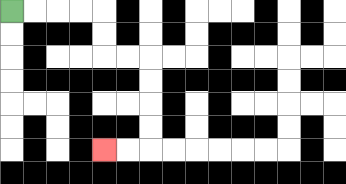{'start': '[0, 0]', 'end': '[4, 6]', 'path_directions': 'R,R,R,R,D,D,R,R,D,D,D,D,L,L', 'path_coordinates': '[[0, 0], [1, 0], [2, 0], [3, 0], [4, 0], [4, 1], [4, 2], [5, 2], [6, 2], [6, 3], [6, 4], [6, 5], [6, 6], [5, 6], [4, 6]]'}